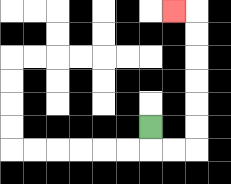{'start': '[6, 5]', 'end': '[7, 0]', 'path_directions': 'D,R,R,U,U,U,U,U,U,L', 'path_coordinates': '[[6, 5], [6, 6], [7, 6], [8, 6], [8, 5], [8, 4], [8, 3], [8, 2], [8, 1], [8, 0], [7, 0]]'}